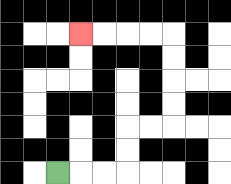{'start': '[2, 7]', 'end': '[3, 1]', 'path_directions': 'R,R,R,U,U,R,R,U,U,U,U,L,L,L,L', 'path_coordinates': '[[2, 7], [3, 7], [4, 7], [5, 7], [5, 6], [5, 5], [6, 5], [7, 5], [7, 4], [7, 3], [7, 2], [7, 1], [6, 1], [5, 1], [4, 1], [3, 1]]'}